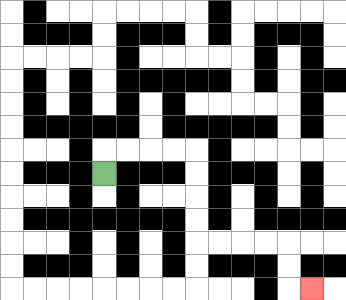{'start': '[4, 7]', 'end': '[13, 12]', 'path_directions': 'U,R,R,R,R,D,D,D,D,R,R,R,R,D,D,R', 'path_coordinates': '[[4, 7], [4, 6], [5, 6], [6, 6], [7, 6], [8, 6], [8, 7], [8, 8], [8, 9], [8, 10], [9, 10], [10, 10], [11, 10], [12, 10], [12, 11], [12, 12], [13, 12]]'}